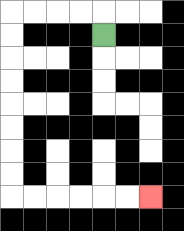{'start': '[4, 1]', 'end': '[6, 8]', 'path_directions': 'U,L,L,L,L,D,D,D,D,D,D,D,D,R,R,R,R,R,R', 'path_coordinates': '[[4, 1], [4, 0], [3, 0], [2, 0], [1, 0], [0, 0], [0, 1], [0, 2], [0, 3], [0, 4], [0, 5], [0, 6], [0, 7], [0, 8], [1, 8], [2, 8], [3, 8], [4, 8], [5, 8], [6, 8]]'}